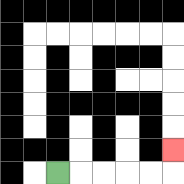{'start': '[2, 7]', 'end': '[7, 6]', 'path_directions': 'R,R,R,R,R,U', 'path_coordinates': '[[2, 7], [3, 7], [4, 7], [5, 7], [6, 7], [7, 7], [7, 6]]'}